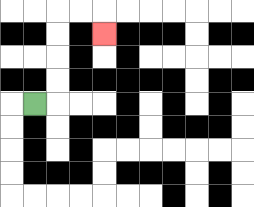{'start': '[1, 4]', 'end': '[4, 1]', 'path_directions': 'R,U,U,U,U,R,R,D', 'path_coordinates': '[[1, 4], [2, 4], [2, 3], [2, 2], [2, 1], [2, 0], [3, 0], [4, 0], [4, 1]]'}